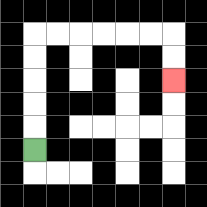{'start': '[1, 6]', 'end': '[7, 3]', 'path_directions': 'U,U,U,U,U,R,R,R,R,R,R,D,D', 'path_coordinates': '[[1, 6], [1, 5], [1, 4], [1, 3], [1, 2], [1, 1], [2, 1], [3, 1], [4, 1], [5, 1], [6, 1], [7, 1], [7, 2], [7, 3]]'}